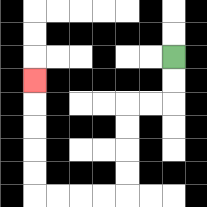{'start': '[7, 2]', 'end': '[1, 3]', 'path_directions': 'D,D,L,L,D,D,D,D,L,L,L,L,U,U,U,U,U', 'path_coordinates': '[[7, 2], [7, 3], [7, 4], [6, 4], [5, 4], [5, 5], [5, 6], [5, 7], [5, 8], [4, 8], [3, 8], [2, 8], [1, 8], [1, 7], [1, 6], [1, 5], [1, 4], [1, 3]]'}